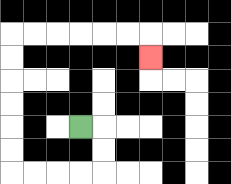{'start': '[3, 5]', 'end': '[6, 2]', 'path_directions': 'R,D,D,L,L,L,L,U,U,U,U,U,U,R,R,R,R,R,R,D', 'path_coordinates': '[[3, 5], [4, 5], [4, 6], [4, 7], [3, 7], [2, 7], [1, 7], [0, 7], [0, 6], [0, 5], [0, 4], [0, 3], [0, 2], [0, 1], [1, 1], [2, 1], [3, 1], [4, 1], [5, 1], [6, 1], [6, 2]]'}